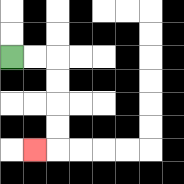{'start': '[0, 2]', 'end': '[1, 6]', 'path_directions': 'R,R,D,D,D,D,L', 'path_coordinates': '[[0, 2], [1, 2], [2, 2], [2, 3], [2, 4], [2, 5], [2, 6], [1, 6]]'}